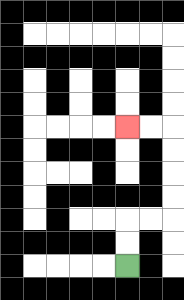{'start': '[5, 11]', 'end': '[5, 5]', 'path_directions': 'U,U,R,R,U,U,U,U,L,L', 'path_coordinates': '[[5, 11], [5, 10], [5, 9], [6, 9], [7, 9], [7, 8], [7, 7], [7, 6], [7, 5], [6, 5], [5, 5]]'}